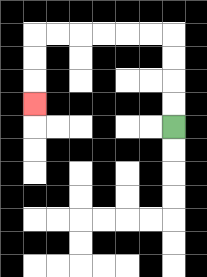{'start': '[7, 5]', 'end': '[1, 4]', 'path_directions': 'U,U,U,U,L,L,L,L,L,L,D,D,D', 'path_coordinates': '[[7, 5], [7, 4], [7, 3], [7, 2], [7, 1], [6, 1], [5, 1], [4, 1], [3, 1], [2, 1], [1, 1], [1, 2], [1, 3], [1, 4]]'}